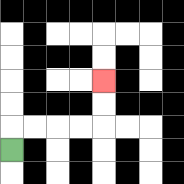{'start': '[0, 6]', 'end': '[4, 3]', 'path_directions': 'U,R,R,R,R,U,U', 'path_coordinates': '[[0, 6], [0, 5], [1, 5], [2, 5], [3, 5], [4, 5], [4, 4], [4, 3]]'}